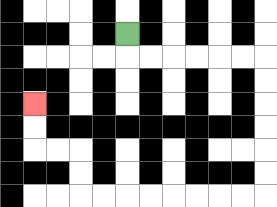{'start': '[5, 1]', 'end': '[1, 4]', 'path_directions': 'D,R,R,R,R,R,R,D,D,D,D,D,D,L,L,L,L,L,L,L,L,U,U,L,L,U,U', 'path_coordinates': '[[5, 1], [5, 2], [6, 2], [7, 2], [8, 2], [9, 2], [10, 2], [11, 2], [11, 3], [11, 4], [11, 5], [11, 6], [11, 7], [11, 8], [10, 8], [9, 8], [8, 8], [7, 8], [6, 8], [5, 8], [4, 8], [3, 8], [3, 7], [3, 6], [2, 6], [1, 6], [1, 5], [1, 4]]'}